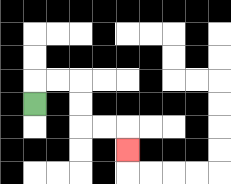{'start': '[1, 4]', 'end': '[5, 6]', 'path_directions': 'U,R,R,D,D,R,R,D', 'path_coordinates': '[[1, 4], [1, 3], [2, 3], [3, 3], [3, 4], [3, 5], [4, 5], [5, 5], [5, 6]]'}